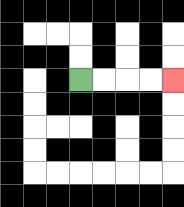{'start': '[3, 3]', 'end': '[7, 3]', 'path_directions': 'R,R,R,R', 'path_coordinates': '[[3, 3], [4, 3], [5, 3], [6, 3], [7, 3]]'}